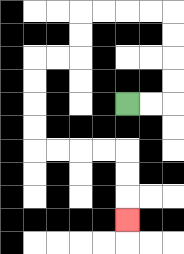{'start': '[5, 4]', 'end': '[5, 9]', 'path_directions': 'R,R,U,U,U,U,L,L,L,L,D,D,L,L,D,D,D,D,R,R,R,R,D,D,D', 'path_coordinates': '[[5, 4], [6, 4], [7, 4], [7, 3], [7, 2], [7, 1], [7, 0], [6, 0], [5, 0], [4, 0], [3, 0], [3, 1], [3, 2], [2, 2], [1, 2], [1, 3], [1, 4], [1, 5], [1, 6], [2, 6], [3, 6], [4, 6], [5, 6], [5, 7], [5, 8], [5, 9]]'}